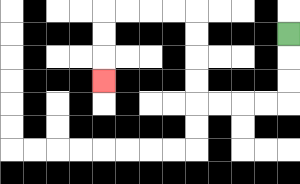{'start': '[12, 1]', 'end': '[4, 3]', 'path_directions': 'D,D,D,L,L,L,L,U,U,U,U,L,L,L,L,D,D,D', 'path_coordinates': '[[12, 1], [12, 2], [12, 3], [12, 4], [11, 4], [10, 4], [9, 4], [8, 4], [8, 3], [8, 2], [8, 1], [8, 0], [7, 0], [6, 0], [5, 0], [4, 0], [4, 1], [4, 2], [4, 3]]'}